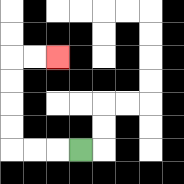{'start': '[3, 6]', 'end': '[2, 2]', 'path_directions': 'L,L,L,U,U,U,U,R,R', 'path_coordinates': '[[3, 6], [2, 6], [1, 6], [0, 6], [0, 5], [0, 4], [0, 3], [0, 2], [1, 2], [2, 2]]'}